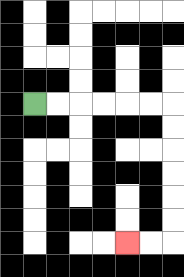{'start': '[1, 4]', 'end': '[5, 10]', 'path_directions': 'R,R,R,R,R,R,D,D,D,D,D,D,L,L', 'path_coordinates': '[[1, 4], [2, 4], [3, 4], [4, 4], [5, 4], [6, 4], [7, 4], [7, 5], [7, 6], [7, 7], [7, 8], [7, 9], [7, 10], [6, 10], [5, 10]]'}